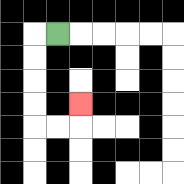{'start': '[2, 1]', 'end': '[3, 4]', 'path_directions': 'L,D,D,D,D,R,R,U', 'path_coordinates': '[[2, 1], [1, 1], [1, 2], [1, 3], [1, 4], [1, 5], [2, 5], [3, 5], [3, 4]]'}